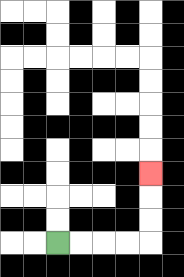{'start': '[2, 10]', 'end': '[6, 7]', 'path_directions': 'R,R,R,R,U,U,U', 'path_coordinates': '[[2, 10], [3, 10], [4, 10], [5, 10], [6, 10], [6, 9], [6, 8], [6, 7]]'}